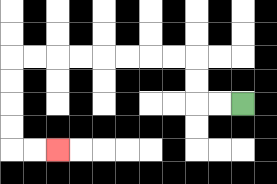{'start': '[10, 4]', 'end': '[2, 6]', 'path_directions': 'L,L,U,U,L,L,L,L,L,L,L,L,D,D,D,D,R,R', 'path_coordinates': '[[10, 4], [9, 4], [8, 4], [8, 3], [8, 2], [7, 2], [6, 2], [5, 2], [4, 2], [3, 2], [2, 2], [1, 2], [0, 2], [0, 3], [0, 4], [0, 5], [0, 6], [1, 6], [2, 6]]'}